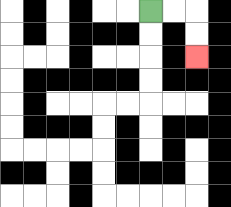{'start': '[6, 0]', 'end': '[8, 2]', 'path_directions': 'R,R,D,D', 'path_coordinates': '[[6, 0], [7, 0], [8, 0], [8, 1], [8, 2]]'}